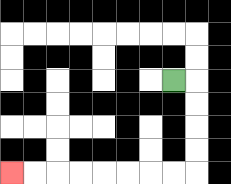{'start': '[7, 3]', 'end': '[0, 7]', 'path_directions': 'R,D,D,D,D,L,L,L,L,L,L,L,L', 'path_coordinates': '[[7, 3], [8, 3], [8, 4], [8, 5], [8, 6], [8, 7], [7, 7], [6, 7], [5, 7], [4, 7], [3, 7], [2, 7], [1, 7], [0, 7]]'}